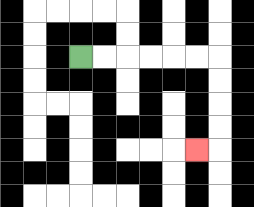{'start': '[3, 2]', 'end': '[8, 6]', 'path_directions': 'R,R,R,R,R,R,D,D,D,D,L', 'path_coordinates': '[[3, 2], [4, 2], [5, 2], [6, 2], [7, 2], [8, 2], [9, 2], [9, 3], [9, 4], [9, 5], [9, 6], [8, 6]]'}